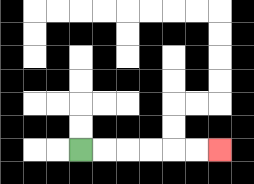{'start': '[3, 6]', 'end': '[9, 6]', 'path_directions': 'R,R,R,R,R,R', 'path_coordinates': '[[3, 6], [4, 6], [5, 6], [6, 6], [7, 6], [8, 6], [9, 6]]'}